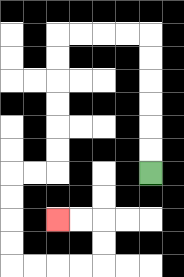{'start': '[6, 7]', 'end': '[2, 9]', 'path_directions': 'U,U,U,U,U,U,L,L,L,L,D,D,D,D,D,D,L,L,D,D,D,D,R,R,R,R,U,U,L,L', 'path_coordinates': '[[6, 7], [6, 6], [6, 5], [6, 4], [6, 3], [6, 2], [6, 1], [5, 1], [4, 1], [3, 1], [2, 1], [2, 2], [2, 3], [2, 4], [2, 5], [2, 6], [2, 7], [1, 7], [0, 7], [0, 8], [0, 9], [0, 10], [0, 11], [1, 11], [2, 11], [3, 11], [4, 11], [4, 10], [4, 9], [3, 9], [2, 9]]'}